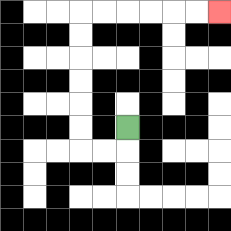{'start': '[5, 5]', 'end': '[9, 0]', 'path_directions': 'D,L,L,U,U,U,U,U,U,R,R,R,R,R,R', 'path_coordinates': '[[5, 5], [5, 6], [4, 6], [3, 6], [3, 5], [3, 4], [3, 3], [3, 2], [3, 1], [3, 0], [4, 0], [5, 0], [6, 0], [7, 0], [8, 0], [9, 0]]'}